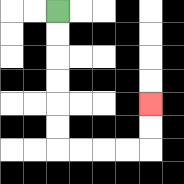{'start': '[2, 0]', 'end': '[6, 4]', 'path_directions': 'D,D,D,D,D,D,R,R,R,R,U,U', 'path_coordinates': '[[2, 0], [2, 1], [2, 2], [2, 3], [2, 4], [2, 5], [2, 6], [3, 6], [4, 6], [5, 6], [6, 6], [6, 5], [6, 4]]'}